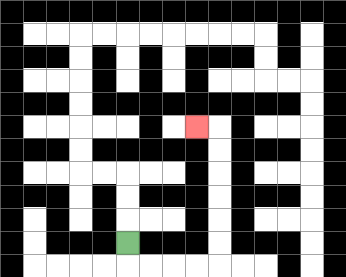{'start': '[5, 10]', 'end': '[8, 5]', 'path_directions': 'D,R,R,R,R,U,U,U,U,U,U,L', 'path_coordinates': '[[5, 10], [5, 11], [6, 11], [7, 11], [8, 11], [9, 11], [9, 10], [9, 9], [9, 8], [9, 7], [9, 6], [9, 5], [8, 5]]'}